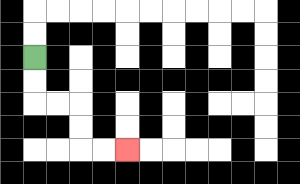{'start': '[1, 2]', 'end': '[5, 6]', 'path_directions': 'D,D,R,R,D,D,R,R', 'path_coordinates': '[[1, 2], [1, 3], [1, 4], [2, 4], [3, 4], [3, 5], [3, 6], [4, 6], [5, 6]]'}